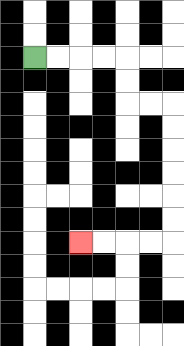{'start': '[1, 2]', 'end': '[3, 10]', 'path_directions': 'R,R,R,R,D,D,R,R,D,D,D,D,D,D,L,L,L,L', 'path_coordinates': '[[1, 2], [2, 2], [3, 2], [4, 2], [5, 2], [5, 3], [5, 4], [6, 4], [7, 4], [7, 5], [7, 6], [7, 7], [7, 8], [7, 9], [7, 10], [6, 10], [5, 10], [4, 10], [3, 10]]'}